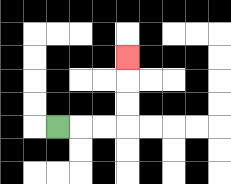{'start': '[2, 5]', 'end': '[5, 2]', 'path_directions': 'R,R,R,U,U,U', 'path_coordinates': '[[2, 5], [3, 5], [4, 5], [5, 5], [5, 4], [5, 3], [5, 2]]'}